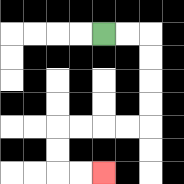{'start': '[4, 1]', 'end': '[4, 7]', 'path_directions': 'R,R,D,D,D,D,L,L,L,L,D,D,R,R', 'path_coordinates': '[[4, 1], [5, 1], [6, 1], [6, 2], [6, 3], [6, 4], [6, 5], [5, 5], [4, 5], [3, 5], [2, 5], [2, 6], [2, 7], [3, 7], [4, 7]]'}